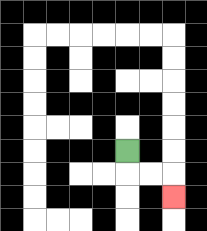{'start': '[5, 6]', 'end': '[7, 8]', 'path_directions': 'D,R,R,D', 'path_coordinates': '[[5, 6], [5, 7], [6, 7], [7, 7], [7, 8]]'}